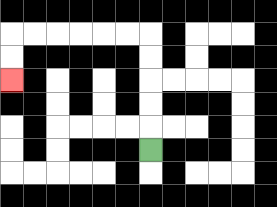{'start': '[6, 6]', 'end': '[0, 3]', 'path_directions': 'U,U,U,U,U,L,L,L,L,L,L,D,D', 'path_coordinates': '[[6, 6], [6, 5], [6, 4], [6, 3], [6, 2], [6, 1], [5, 1], [4, 1], [3, 1], [2, 1], [1, 1], [0, 1], [0, 2], [0, 3]]'}